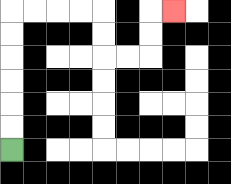{'start': '[0, 6]', 'end': '[7, 0]', 'path_directions': 'U,U,U,U,U,U,R,R,R,R,D,D,R,R,U,U,R', 'path_coordinates': '[[0, 6], [0, 5], [0, 4], [0, 3], [0, 2], [0, 1], [0, 0], [1, 0], [2, 0], [3, 0], [4, 0], [4, 1], [4, 2], [5, 2], [6, 2], [6, 1], [6, 0], [7, 0]]'}